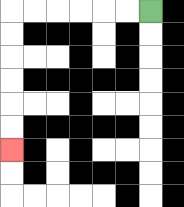{'start': '[6, 0]', 'end': '[0, 6]', 'path_directions': 'L,L,L,L,L,L,D,D,D,D,D,D', 'path_coordinates': '[[6, 0], [5, 0], [4, 0], [3, 0], [2, 0], [1, 0], [0, 0], [0, 1], [0, 2], [0, 3], [0, 4], [0, 5], [0, 6]]'}